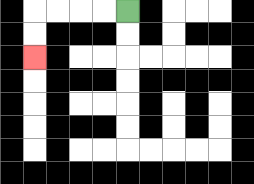{'start': '[5, 0]', 'end': '[1, 2]', 'path_directions': 'L,L,L,L,D,D', 'path_coordinates': '[[5, 0], [4, 0], [3, 0], [2, 0], [1, 0], [1, 1], [1, 2]]'}